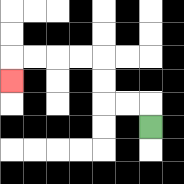{'start': '[6, 5]', 'end': '[0, 3]', 'path_directions': 'U,L,L,U,U,L,L,L,L,D', 'path_coordinates': '[[6, 5], [6, 4], [5, 4], [4, 4], [4, 3], [4, 2], [3, 2], [2, 2], [1, 2], [0, 2], [0, 3]]'}